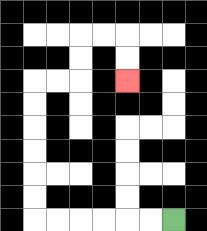{'start': '[7, 9]', 'end': '[5, 3]', 'path_directions': 'L,L,L,L,L,L,U,U,U,U,U,U,R,R,U,U,R,R,D,D', 'path_coordinates': '[[7, 9], [6, 9], [5, 9], [4, 9], [3, 9], [2, 9], [1, 9], [1, 8], [1, 7], [1, 6], [1, 5], [1, 4], [1, 3], [2, 3], [3, 3], [3, 2], [3, 1], [4, 1], [5, 1], [5, 2], [5, 3]]'}